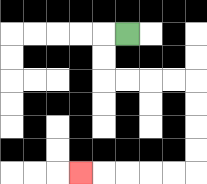{'start': '[5, 1]', 'end': '[3, 7]', 'path_directions': 'L,D,D,R,R,R,R,D,D,D,D,L,L,L,L,L', 'path_coordinates': '[[5, 1], [4, 1], [4, 2], [4, 3], [5, 3], [6, 3], [7, 3], [8, 3], [8, 4], [8, 5], [8, 6], [8, 7], [7, 7], [6, 7], [5, 7], [4, 7], [3, 7]]'}